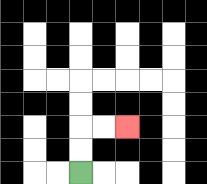{'start': '[3, 7]', 'end': '[5, 5]', 'path_directions': 'U,U,R,R', 'path_coordinates': '[[3, 7], [3, 6], [3, 5], [4, 5], [5, 5]]'}